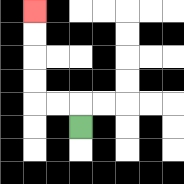{'start': '[3, 5]', 'end': '[1, 0]', 'path_directions': 'U,L,L,U,U,U,U', 'path_coordinates': '[[3, 5], [3, 4], [2, 4], [1, 4], [1, 3], [1, 2], [1, 1], [1, 0]]'}